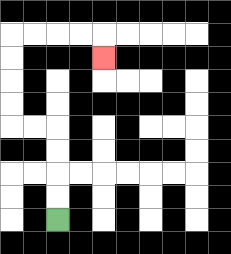{'start': '[2, 9]', 'end': '[4, 2]', 'path_directions': 'U,U,U,U,L,L,U,U,U,U,R,R,R,R,D', 'path_coordinates': '[[2, 9], [2, 8], [2, 7], [2, 6], [2, 5], [1, 5], [0, 5], [0, 4], [0, 3], [0, 2], [0, 1], [1, 1], [2, 1], [3, 1], [4, 1], [4, 2]]'}